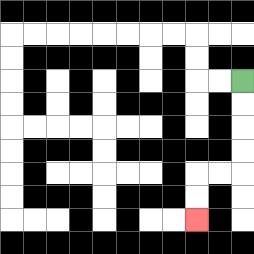{'start': '[10, 3]', 'end': '[8, 9]', 'path_directions': 'D,D,D,D,L,L,D,D', 'path_coordinates': '[[10, 3], [10, 4], [10, 5], [10, 6], [10, 7], [9, 7], [8, 7], [8, 8], [8, 9]]'}